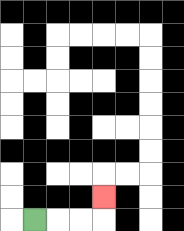{'start': '[1, 9]', 'end': '[4, 8]', 'path_directions': 'R,R,R,U', 'path_coordinates': '[[1, 9], [2, 9], [3, 9], [4, 9], [4, 8]]'}